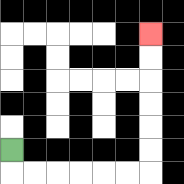{'start': '[0, 6]', 'end': '[6, 1]', 'path_directions': 'D,R,R,R,R,R,R,U,U,U,U,U,U', 'path_coordinates': '[[0, 6], [0, 7], [1, 7], [2, 7], [3, 7], [4, 7], [5, 7], [6, 7], [6, 6], [6, 5], [6, 4], [6, 3], [6, 2], [6, 1]]'}